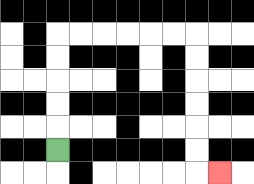{'start': '[2, 6]', 'end': '[9, 7]', 'path_directions': 'U,U,U,U,U,R,R,R,R,R,R,D,D,D,D,D,D,R', 'path_coordinates': '[[2, 6], [2, 5], [2, 4], [2, 3], [2, 2], [2, 1], [3, 1], [4, 1], [5, 1], [6, 1], [7, 1], [8, 1], [8, 2], [8, 3], [8, 4], [8, 5], [8, 6], [8, 7], [9, 7]]'}